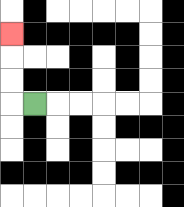{'start': '[1, 4]', 'end': '[0, 1]', 'path_directions': 'L,U,U,U', 'path_coordinates': '[[1, 4], [0, 4], [0, 3], [0, 2], [0, 1]]'}